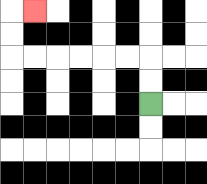{'start': '[6, 4]', 'end': '[1, 0]', 'path_directions': 'U,U,L,L,L,L,L,L,U,U,R', 'path_coordinates': '[[6, 4], [6, 3], [6, 2], [5, 2], [4, 2], [3, 2], [2, 2], [1, 2], [0, 2], [0, 1], [0, 0], [1, 0]]'}